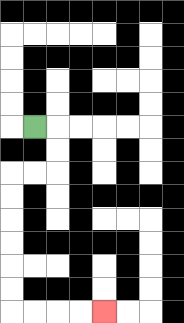{'start': '[1, 5]', 'end': '[4, 13]', 'path_directions': 'R,D,D,L,L,D,D,D,D,D,D,R,R,R,R', 'path_coordinates': '[[1, 5], [2, 5], [2, 6], [2, 7], [1, 7], [0, 7], [0, 8], [0, 9], [0, 10], [0, 11], [0, 12], [0, 13], [1, 13], [2, 13], [3, 13], [4, 13]]'}